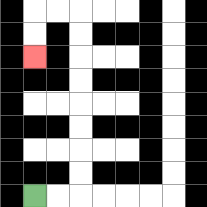{'start': '[1, 8]', 'end': '[1, 2]', 'path_directions': 'R,R,U,U,U,U,U,U,U,U,L,L,D,D', 'path_coordinates': '[[1, 8], [2, 8], [3, 8], [3, 7], [3, 6], [3, 5], [3, 4], [3, 3], [3, 2], [3, 1], [3, 0], [2, 0], [1, 0], [1, 1], [1, 2]]'}